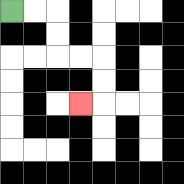{'start': '[0, 0]', 'end': '[3, 4]', 'path_directions': 'R,R,D,D,R,R,D,D,L', 'path_coordinates': '[[0, 0], [1, 0], [2, 0], [2, 1], [2, 2], [3, 2], [4, 2], [4, 3], [4, 4], [3, 4]]'}